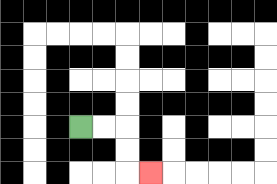{'start': '[3, 5]', 'end': '[6, 7]', 'path_directions': 'R,R,D,D,R', 'path_coordinates': '[[3, 5], [4, 5], [5, 5], [5, 6], [5, 7], [6, 7]]'}